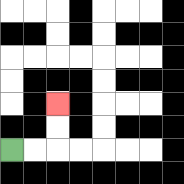{'start': '[0, 6]', 'end': '[2, 4]', 'path_directions': 'R,R,U,U', 'path_coordinates': '[[0, 6], [1, 6], [2, 6], [2, 5], [2, 4]]'}